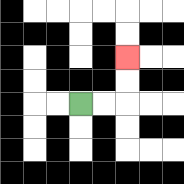{'start': '[3, 4]', 'end': '[5, 2]', 'path_directions': 'R,R,U,U', 'path_coordinates': '[[3, 4], [4, 4], [5, 4], [5, 3], [5, 2]]'}